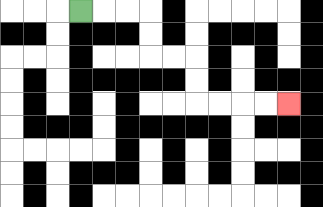{'start': '[3, 0]', 'end': '[12, 4]', 'path_directions': 'R,R,R,D,D,R,R,D,D,R,R,R,R', 'path_coordinates': '[[3, 0], [4, 0], [5, 0], [6, 0], [6, 1], [6, 2], [7, 2], [8, 2], [8, 3], [8, 4], [9, 4], [10, 4], [11, 4], [12, 4]]'}